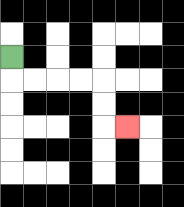{'start': '[0, 2]', 'end': '[5, 5]', 'path_directions': 'D,R,R,R,R,D,D,R', 'path_coordinates': '[[0, 2], [0, 3], [1, 3], [2, 3], [3, 3], [4, 3], [4, 4], [4, 5], [5, 5]]'}